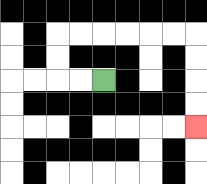{'start': '[4, 3]', 'end': '[8, 5]', 'path_directions': 'L,L,U,U,R,R,R,R,R,R,D,D,D,D', 'path_coordinates': '[[4, 3], [3, 3], [2, 3], [2, 2], [2, 1], [3, 1], [4, 1], [5, 1], [6, 1], [7, 1], [8, 1], [8, 2], [8, 3], [8, 4], [8, 5]]'}